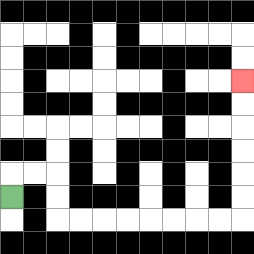{'start': '[0, 8]', 'end': '[10, 3]', 'path_directions': 'U,R,R,D,D,R,R,R,R,R,R,R,R,U,U,U,U,U,U', 'path_coordinates': '[[0, 8], [0, 7], [1, 7], [2, 7], [2, 8], [2, 9], [3, 9], [4, 9], [5, 9], [6, 9], [7, 9], [8, 9], [9, 9], [10, 9], [10, 8], [10, 7], [10, 6], [10, 5], [10, 4], [10, 3]]'}